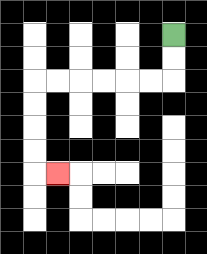{'start': '[7, 1]', 'end': '[2, 7]', 'path_directions': 'D,D,L,L,L,L,L,L,D,D,D,D,R', 'path_coordinates': '[[7, 1], [7, 2], [7, 3], [6, 3], [5, 3], [4, 3], [3, 3], [2, 3], [1, 3], [1, 4], [1, 5], [1, 6], [1, 7], [2, 7]]'}